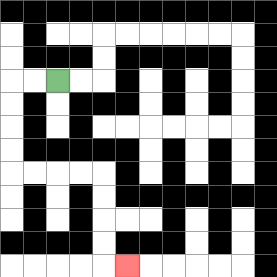{'start': '[2, 3]', 'end': '[5, 11]', 'path_directions': 'L,L,D,D,D,D,R,R,R,R,D,D,D,D,R', 'path_coordinates': '[[2, 3], [1, 3], [0, 3], [0, 4], [0, 5], [0, 6], [0, 7], [1, 7], [2, 7], [3, 7], [4, 7], [4, 8], [4, 9], [4, 10], [4, 11], [5, 11]]'}